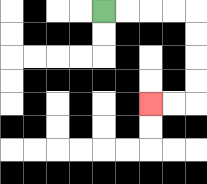{'start': '[4, 0]', 'end': '[6, 4]', 'path_directions': 'R,R,R,R,D,D,D,D,L,L', 'path_coordinates': '[[4, 0], [5, 0], [6, 0], [7, 0], [8, 0], [8, 1], [8, 2], [8, 3], [8, 4], [7, 4], [6, 4]]'}